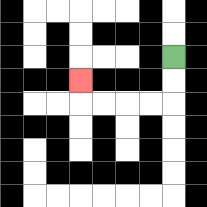{'start': '[7, 2]', 'end': '[3, 3]', 'path_directions': 'D,D,L,L,L,L,U', 'path_coordinates': '[[7, 2], [7, 3], [7, 4], [6, 4], [5, 4], [4, 4], [3, 4], [3, 3]]'}